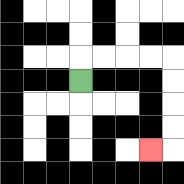{'start': '[3, 3]', 'end': '[6, 6]', 'path_directions': 'U,R,R,R,R,D,D,D,D,L', 'path_coordinates': '[[3, 3], [3, 2], [4, 2], [5, 2], [6, 2], [7, 2], [7, 3], [7, 4], [7, 5], [7, 6], [6, 6]]'}